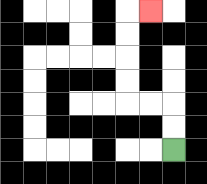{'start': '[7, 6]', 'end': '[6, 0]', 'path_directions': 'U,U,L,L,U,U,U,U,R', 'path_coordinates': '[[7, 6], [7, 5], [7, 4], [6, 4], [5, 4], [5, 3], [5, 2], [5, 1], [5, 0], [6, 0]]'}